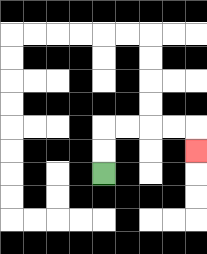{'start': '[4, 7]', 'end': '[8, 6]', 'path_directions': 'U,U,R,R,R,R,D', 'path_coordinates': '[[4, 7], [4, 6], [4, 5], [5, 5], [6, 5], [7, 5], [8, 5], [8, 6]]'}